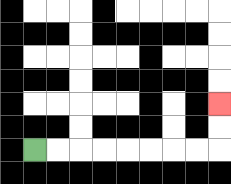{'start': '[1, 6]', 'end': '[9, 4]', 'path_directions': 'R,R,R,R,R,R,R,R,U,U', 'path_coordinates': '[[1, 6], [2, 6], [3, 6], [4, 6], [5, 6], [6, 6], [7, 6], [8, 6], [9, 6], [9, 5], [9, 4]]'}